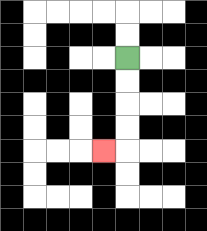{'start': '[5, 2]', 'end': '[4, 6]', 'path_directions': 'D,D,D,D,L', 'path_coordinates': '[[5, 2], [5, 3], [5, 4], [5, 5], [5, 6], [4, 6]]'}